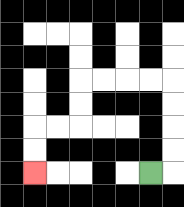{'start': '[6, 7]', 'end': '[1, 7]', 'path_directions': 'R,U,U,U,U,L,L,L,L,D,D,L,L,D,D', 'path_coordinates': '[[6, 7], [7, 7], [7, 6], [7, 5], [7, 4], [7, 3], [6, 3], [5, 3], [4, 3], [3, 3], [3, 4], [3, 5], [2, 5], [1, 5], [1, 6], [1, 7]]'}